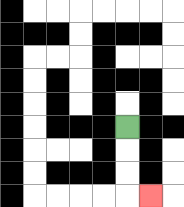{'start': '[5, 5]', 'end': '[6, 8]', 'path_directions': 'D,D,D,R', 'path_coordinates': '[[5, 5], [5, 6], [5, 7], [5, 8], [6, 8]]'}